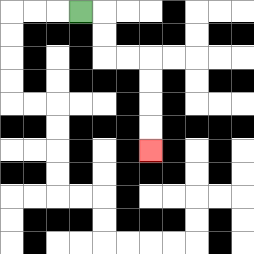{'start': '[3, 0]', 'end': '[6, 6]', 'path_directions': 'R,D,D,R,R,D,D,D,D', 'path_coordinates': '[[3, 0], [4, 0], [4, 1], [4, 2], [5, 2], [6, 2], [6, 3], [6, 4], [6, 5], [6, 6]]'}